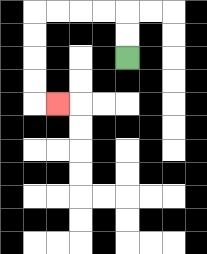{'start': '[5, 2]', 'end': '[2, 4]', 'path_directions': 'U,U,L,L,L,L,D,D,D,D,R', 'path_coordinates': '[[5, 2], [5, 1], [5, 0], [4, 0], [3, 0], [2, 0], [1, 0], [1, 1], [1, 2], [1, 3], [1, 4], [2, 4]]'}